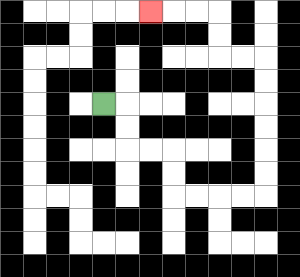{'start': '[4, 4]', 'end': '[6, 0]', 'path_directions': 'R,D,D,R,R,D,D,R,R,R,R,U,U,U,U,U,U,L,L,U,U,L,L,L', 'path_coordinates': '[[4, 4], [5, 4], [5, 5], [5, 6], [6, 6], [7, 6], [7, 7], [7, 8], [8, 8], [9, 8], [10, 8], [11, 8], [11, 7], [11, 6], [11, 5], [11, 4], [11, 3], [11, 2], [10, 2], [9, 2], [9, 1], [9, 0], [8, 0], [7, 0], [6, 0]]'}